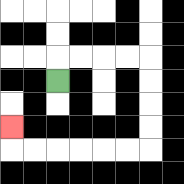{'start': '[2, 3]', 'end': '[0, 5]', 'path_directions': 'U,R,R,R,R,D,D,D,D,L,L,L,L,L,L,U', 'path_coordinates': '[[2, 3], [2, 2], [3, 2], [4, 2], [5, 2], [6, 2], [6, 3], [6, 4], [6, 5], [6, 6], [5, 6], [4, 6], [3, 6], [2, 6], [1, 6], [0, 6], [0, 5]]'}